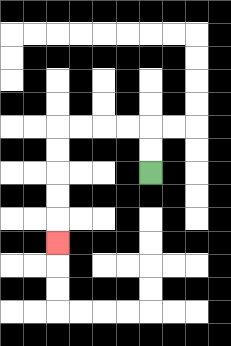{'start': '[6, 7]', 'end': '[2, 10]', 'path_directions': 'U,U,L,L,L,L,D,D,D,D,D', 'path_coordinates': '[[6, 7], [6, 6], [6, 5], [5, 5], [4, 5], [3, 5], [2, 5], [2, 6], [2, 7], [2, 8], [2, 9], [2, 10]]'}